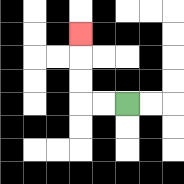{'start': '[5, 4]', 'end': '[3, 1]', 'path_directions': 'L,L,U,U,U', 'path_coordinates': '[[5, 4], [4, 4], [3, 4], [3, 3], [3, 2], [3, 1]]'}